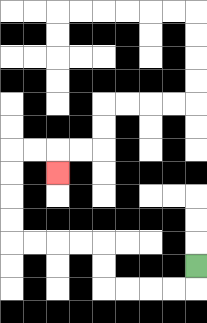{'start': '[8, 11]', 'end': '[2, 7]', 'path_directions': 'D,L,L,L,L,U,U,L,L,L,L,U,U,U,U,R,R,D', 'path_coordinates': '[[8, 11], [8, 12], [7, 12], [6, 12], [5, 12], [4, 12], [4, 11], [4, 10], [3, 10], [2, 10], [1, 10], [0, 10], [0, 9], [0, 8], [0, 7], [0, 6], [1, 6], [2, 6], [2, 7]]'}